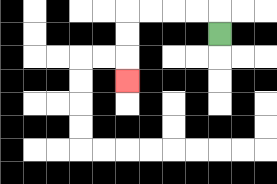{'start': '[9, 1]', 'end': '[5, 3]', 'path_directions': 'U,L,L,L,L,D,D,D', 'path_coordinates': '[[9, 1], [9, 0], [8, 0], [7, 0], [6, 0], [5, 0], [5, 1], [5, 2], [5, 3]]'}